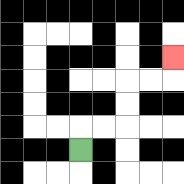{'start': '[3, 6]', 'end': '[7, 2]', 'path_directions': 'U,R,R,U,U,R,R,U', 'path_coordinates': '[[3, 6], [3, 5], [4, 5], [5, 5], [5, 4], [5, 3], [6, 3], [7, 3], [7, 2]]'}